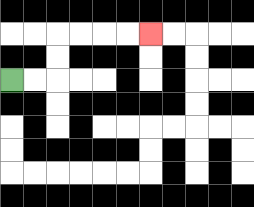{'start': '[0, 3]', 'end': '[6, 1]', 'path_directions': 'R,R,U,U,R,R,R,R', 'path_coordinates': '[[0, 3], [1, 3], [2, 3], [2, 2], [2, 1], [3, 1], [4, 1], [5, 1], [6, 1]]'}